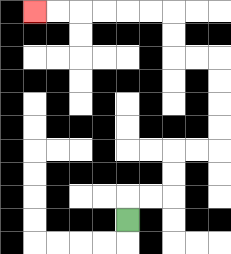{'start': '[5, 9]', 'end': '[1, 0]', 'path_directions': 'U,R,R,U,U,R,R,U,U,U,U,L,L,U,U,L,L,L,L,L,L', 'path_coordinates': '[[5, 9], [5, 8], [6, 8], [7, 8], [7, 7], [7, 6], [8, 6], [9, 6], [9, 5], [9, 4], [9, 3], [9, 2], [8, 2], [7, 2], [7, 1], [7, 0], [6, 0], [5, 0], [4, 0], [3, 0], [2, 0], [1, 0]]'}